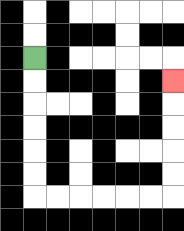{'start': '[1, 2]', 'end': '[7, 3]', 'path_directions': 'D,D,D,D,D,D,R,R,R,R,R,R,U,U,U,U,U', 'path_coordinates': '[[1, 2], [1, 3], [1, 4], [1, 5], [1, 6], [1, 7], [1, 8], [2, 8], [3, 8], [4, 8], [5, 8], [6, 8], [7, 8], [7, 7], [7, 6], [7, 5], [7, 4], [7, 3]]'}